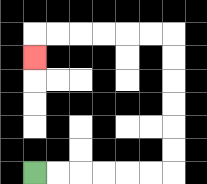{'start': '[1, 7]', 'end': '[1, 2]', 'path_directions': 'R,R,R,R,R,R,U,U,U,U,U,U,L,L,L,L,L,L,D', 'path_coordinates': '[[1, 7], [2, 7], [3, 7], [4, 7], [5, 7], [6, 7], [7, 7], [7, 6], [7, 5], [7, 4], [7, 3], [7, 2], [7, 1], [6, 1], [5, 1], [4, 1], [3, 1], [2, 1], [1, 1], [1, 2]]'}